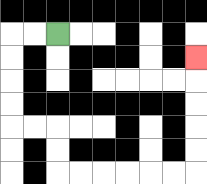{'start': '[2, 1]', 'end': '[8, 2]', 'path_directions': 'L,L,D,D,D,D,R,R,D,D,R,R,R,R,R,R,U,U,U,U,U', 'path_coordinates': '[[2, 1], [1, 1], [0, 1], [0, 2], [0, 3], [0, 4], [0, 5], [1, 5], [2, 5], [2, 6], [2, 7], [3, 7], [4, 7], [5, 7], [6, 7], [7, 7], [8, 7], [8, 6], [8, 5], [8, 4], [8, 3], [8, 2]]'}